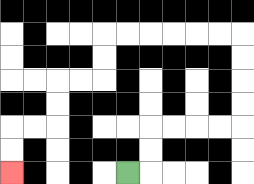{'start': '[5, 7]', 'end': '[0, 7]', 'path_directions': 'R,U,U,R,R,R,R,U,U,U,U,L,L,L,L,L,L,D,D,L,L,D,D,L,L,D,D', 'path_coordinates': '[[5, 7], [6, 7], [6, 6], [6, 5], [7, 5], [8, 5], [9, 5], [10, 5], [10, 4], [10, 3], [10, 2], [10, 1], [9, 1], [8, 1], [7, 1], [6, 1], [5, 1], [4, 1], [4, 2], [4, 3], [3, 3], [2, 3], [2, 4], [2, 5], [1, 5], [0, 5], [0, 6], [0, 7]]'}